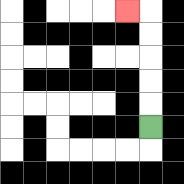{'start': '[6, 5]', 'end': '[5, 0]', 'path_directions': 'U,U,U,U,U,L', 'path_coordinates': '[[6, 5], [6, 4], [6, 3], [6, 2], [6, 1], [6, 0], [5, 0]]'}